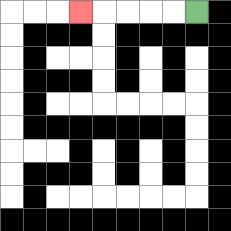{'start': '[8, 0]', 'end': '[3, 0]', 'path_directions': 'L,L,L,L,L', 'path_coordinates': '[[8, 0], [7, 0], [6, 0], [5, 0], [4, 0], [3, 0]]'}